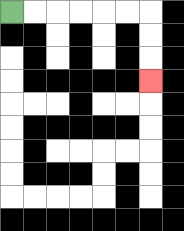{'start': '[0, 0]', 'end': '[6, 3]', 'path_directions': 'R,R,R,R,R,R,D,D,D', 'path_coordinates': '[[0, 0], [1, 0], [2, 0], [3, 0], [4, 0], [5, 0], [6, 0], [6, 1], [6, 2], [6, 3]]'}